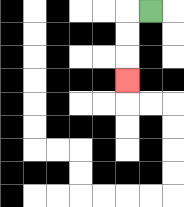{'start': '[6, 0]', 'end': '[5, 3]', 'path_directions': 'L,D,D,D', 'path_coordinates': '[[6, 0], [5, 0], [5, 1], [5, 2], [5, 3]]'}